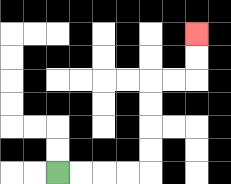{'start': '[2, 7]', 'end': '[8, 1]', 'path_directions': 'R,R,R,R,U,U,U,U,R,R,U,U', 'path_coordinates': '[[2, 7], [3, 7], [4, 7], [5, 7], [6, 7], [6, 6], [6, 5], [6, 4], [6, 3], [7, 3], [8, 3], [8, 2], [8, 1]]'}